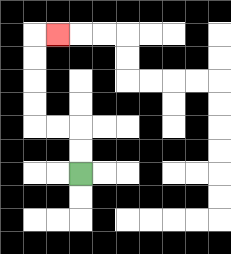{'start': '[3, 7]', 'end': '[2, 1]', 'path_directions': 'U,U,L,L,U,U,U,U,R', 'path_coordinates': '[[3, 7], [3, 6], [3, 5], [2, 5], [1, 5], [1, 4], [1, 3], [1, 2], [1, 1], [2, 1]]'}